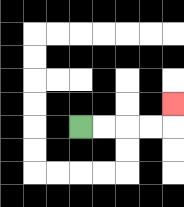{'start': '[3, 5]', 'end': '[7, 4]', 'path_directions': 'R,R,R,R,U', 'path_coordinates': '[[3, 5], [4, 5], [5, 5], [6, 5], [7, 5], [7, 4]]'}